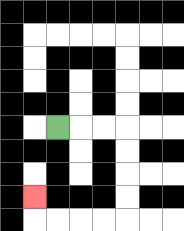{'start': '[2, 5]', 'end': '[1, 8]', 'path_directions': 'R,R,R,D,D,D,D,L,L,L,L,U', 'path_coordinates': '[[2, 5], [3, 5], [4, 5], [5, 5], [5, 6], [5, 7], [5, 8], [5, 9], [4, 9], [3, 9], [2, 9], [1, 9], [1, 8]]'}